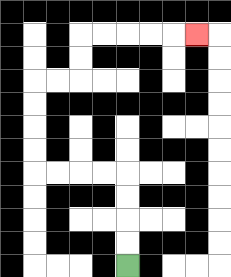{'start': '[5, 11]', 'end': '[8, 1]', 'path_directions': 'U,U,U,U,L,L,L,L,U,U,U,U,R,R,U,U,R,R,R,R,R', 'path_coordinates': '[[5, 11], [5, 10], [5, 9], [5, 8], [5, 7], [4, 7], [3, 7], [2, 7], [1, 7], [1, 6], [1, 5], [1, 4], [1, 3], [2, 3], [3, 3], [3, 2], [3, 1], [4, 1], [5, 1], [6, 1], [7, 1], [8, 1]]'}